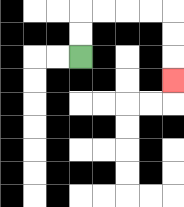{'start': '[3, 2]', 'end': '[7, 3]', 'path_directions': 'U,U,R,R,R,R,D,D,D', 'path_coordinates': '[[3, 2], [3, 1], [3, 0], [4, 0], [5, 0], [6, 0], [7, 0], [7, 1], [7, 2], [7, 3]]'}